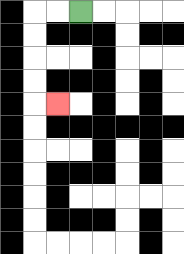{'start': '[3, 0]', 'end': '[2, 4]', 'path_directions': 'L,L,D,D,D,D,R', 'path_coordinates': '[[3, 0], [2, 0], [1, 0], [1, 1], [1, 2], [1, 3], [1, 4], [2, 4]]'}